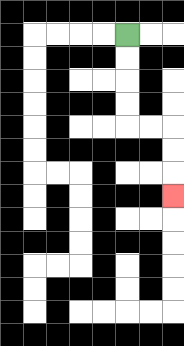{'start': '[5, 1]', 'end': '[7, 8]', 'path_directions': 'D,D,D,D,R,R,D,D,D', 'path_coordinates': '[[5, 1], [5, 2], [5, 3], [5, 4], [5, 5], [6, 5], [7, 5], [7, 6], [7, 7], [7, 8]]'}